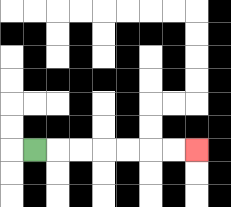{'start': '[1, 6]', 'end': '[8, 6]', 'path_directions': 'R,R,R,R,R,R,R', 'path_coordinates': '[[1, 6], [2, 6], [3, 6], [4, 6], [5, 6], [6, 6], [7, 6], [8, 6]]'}